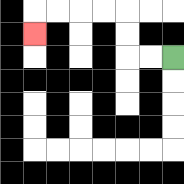{'start': '[7, 2]', 'end': '[1, 1]', 'path_directions': 'L,L,U,U,L,L,L,L,D', 'path_coordinates': '[[7, 2], [6, 2], [5, 2], [5, 1], [5, 0], [4, 0], [3, 0], [2, 0], [1, 0], [1, 1]]'}